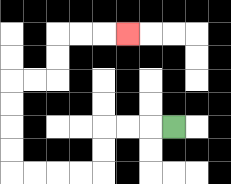{'start': '[7, 5]', 'end': '[5, 1]', 'path_directions': 'L,L,L,D,D,L,L,L,L,U,U,U,U,R,R,U,U,R,R,R', 'path_coordinates': '[[7, 5], [6, 5], [5, 5], [4, 5], [4, 6], [4, 7], [3, 7], [2, 7], [1, 7], [0, 7], [0, 6], [0, 5], [0, 4], [0, 3], [1, 3], [2, 3], [2, 2], [2, 1], [3, 1], [4, 1], [5, 1]]'}